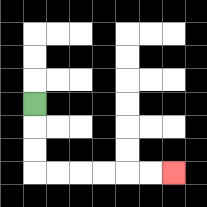{'start': '[1, 4]', 'end': '[7, 7]', 'path_directions': 'D,D,D,R,R,R,R,R,R', 'path_coordinates': '[[1, 4], [1, 5], [1, 6], [1, 7], [2, 7], [3, 7], [4, 7], [5, 7], [6, 7], [7, 7]]'}